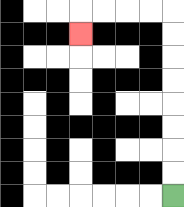{'start': '[7, 8]', 'end': '[3, 1]', 'path_directions': 'U,U,U,U,U,U,U,U,L,L,L,L,D', 'path_coordinates': '[[7, 8], [7, 7], [7, 6], [7, 5], [7, 4], [7, 3], [7, 2], [7, 1], [7, 0], [6, 0], [5, 0], [4, 0], [3, 0], [3, 1]]'}